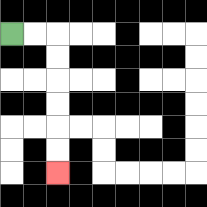{'start': '[0, 1]', 'end': '[2, 7]', 'path_directions': 'R,R,D,D,D,D,D,D', 'path_coordinates': '[[0, 1], [1, 1], [2, 1], [2, 2], [2, 3], [2, 4], [2, 5], [2, 6], [2, 7]]'}